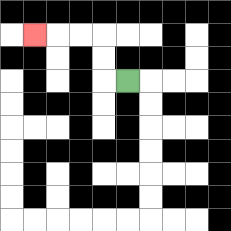{'start': '[5, 3]', 'end': '[1, 1]', 'path_directions': 'L,U,U,L,L,L', 'path_coordinates': '[[5, 3], [4, 3], [4, 2], [4, 1], [3, 1], [2, 1], [1, 1]]'}